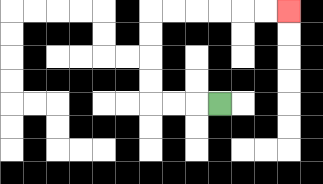{'start': '[9, 4]', 'end': '[12, 0]', 'path_directions': 'L,L,L,U,U,U,U,R,R,R,R,R,R', 'path_coordinates': '[[9, 4], [8, 4], [7, 4], [6, 4], [6, 3], [6, 2], [6, 1], [6, 0], [7, 0], [8, 0], [9, 0], [10, 0], [11, 0], [12, 0]]'}